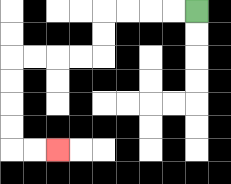{'start': '[8, 0]', 'end': '[2, 6]', 'path_directions': 'L,L,L,L,D,D,L,L,L,L,D,D,D,D,R,R', 'path_coordinates': '[[8, 0], [7, 0], [6, 0], [5, 0], [4, 0], [4, 1], [4, 2], [3, 2], [2, 2], [1, 2], [0, 2], [0, 3], [0, 4], [0, 5], [0, 6], [1, 6], [2, 6]]'}